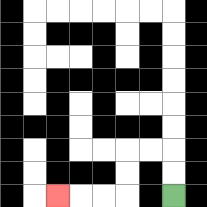{'start': '[7, 8]', 'end': '[2, 8]', 'path_directions': 'U,U,L,L,D,D,L,L,L', 'path_coordinates': '[[7, 8], [7, 7], [7, 6], [6, 6], [5, 6], [5, 7], [5, 8], [4, 8], [3, 8], [2, 8]]'}